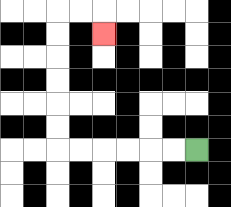{'start': '[8, 6]', 'end': '[4, 1]', 'path_directions': 'L,L,L,L,L,L,U,U,U,U,U,U,R,R,D', 'path_coordinates': '[[8, 6], [7, 6], [6, 6], [5, 6], [4, 6], [3, 6], [2, 6], [2, 5], [2, 4], [2, 3], [2, 2], [2, 1], [2, 0], [3, 0], [4, 0], [4, 1]]'}